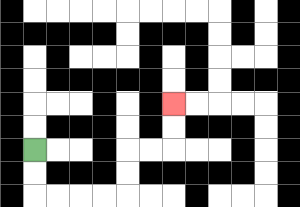{'start': '[1, 6]', 'end': '[7, 4]', 'path_directions': 'D,D,R,R,R,R,U,U,R,R,U,U', 'path_coordinates': '[[1, 6], [1, 7], [1, 8], [2, 8], [3, 8], [4, 8], [5, 8], [5, 7], [5, 6], [6, 6], [7, 6], [7, 5], [7, 4]]'}